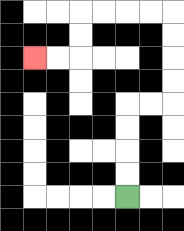{'start': '[5, 8]', 'end': '[1, 2]', 'path_directions': 'U,U,U,U,R,R,U,U,U,U,L,L,L,L,D,D,L,L', 'path_coordinates': '[[5, 8], [5, 7], [5, 6], [5, 5], [5, 4], [6, 4], [7, 4], [7, 3], [7, 2], [7, 1], [7, 0], [6, 0], [5, 0], [4, 0], [3, 0], [3, 1], [3, 2], [2, 2], [1, 2]]'}